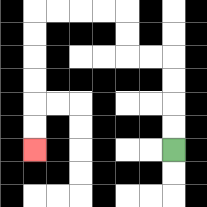{'start': '[7, 6]', 'end': '[1, 6]', 'path_directions': 'U,U,U,U,L,L,U,U,L,L,L,L,D,D,D,D,D,D', 'path_coordinates': '[[7, 6], [7, 5], [7, 4], [7, 3], [7, 2], [6, 2], [5, 2], [5, 1], [5, 0], [4, 0], [3, 0], [2, 0], [1, 0], [1, 1], [1, 2], [1, 3], [1, 4], [1, 5], [1, 6]]'}